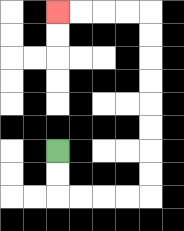{'start': '[2, 6]', 'end': '[2, 0]', 'path_directions': 'D,D,R,R,R,R,U,U,U,U,U,U,U,U,L,L,L,L', 'path_coordinates': '[[2, 6], [2, 7], [2, 8], [3, 8], [4, 8], [5, 8], [6, 8], [6, 7], [6, 6], [6, 5], [6, 4], [6, 3], [6, 2], [6, 1], [6, 0], [5, 0], [4, 0], [3, 0], [2, 0]]'}